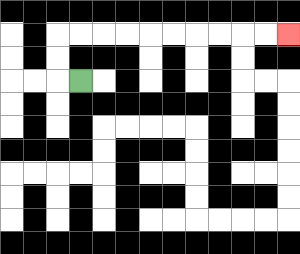{'start': '[3, 3]', 'end': '[12, 1]', 'path_directions': 'L,U,U,R,R,R,R,R,R,R,R,R,R', 'path_coordinates': '[[3, 3], [2, 3], [2, 2], [2, 1], [3, 1], [4, 1], [5, 1], [6, 1], [7, 1], [8, 1], [9, 1], [10, 1], [11, 1], [12, 1]]'}